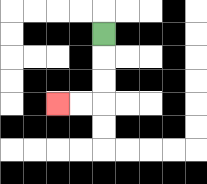{'start': '[4, 1]', 'end': '[2, 4]', 'path_directions': 'D,D,D,L,L', 'path_coordinates': '[[4, 1], [4, 2], [4, 3], [4, 4], [3, 4], [2, 4]]'}